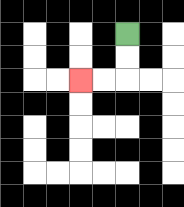{'start': '[5, 1]', 'end': '[3, 3]', 'path_directions': 'D,D,L,L', 'path_coordinates': '[[5, 1], [5, 2], [5, 3], [4, 3], [3, 3]]'}